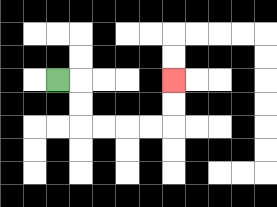{'start': '[2, 3]', 'end': '[7, 3]', 'path_directions': 'R,D,D,R,R,R,R,U,U', 'path_coordinates': '[[2, 3], [3, 3], [3, 4], [3, 5], [4, 5], [5, 5], [6, 5], [7, 5], [7, 4], [7, 3]]'}